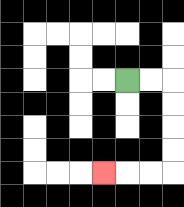{'start': '[5, 3]', 'end': '[4, 7]', 'path_directions': 'R,R,D,D,D,D,L,L,L', 'path_coordinates': '[[5, 3], [6, 3], [7, 3], [7, 4], [7, 5], [7, 6], [7, 7], [6, 7], [5, 7], [4, 7]]'}